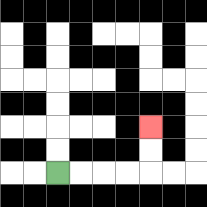{'start': '[2, 7]', 'end': '[6, 5]', 'path_directions': 'R,R,R,R,U,U', 'path_coordinates': '[[2, 7], [3, 7], [4, 7], [5, 7], [6, 7], [6, 6], [6, 5]]'}